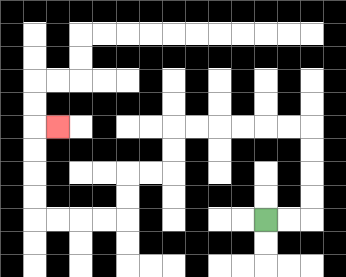{'start': '[11, 9]', 'end': '[2, 5]', 'path_directions': 'R,R,U,U,U,U,L,L,L,L,L,L,D,D,L,L,D,D,L,L,L,L,U,U,U,U,R', 'path_coordinates': '[[11, 9], [12, 9], [13, 9], [13, 8], [13, 7], [13, 6], [13, 5], [12, 5], [11, 5], [10, 5], [9, 5], [8, 5], [7, 5], [7, 6], [7, 7], [6, 7], [5, 7], [5, 8], [5, 9], [4, 9], [3, 9], [2, 9], [1, 9], [1, 8], [1, 7], [1, 6], [1, 5], [2, 5]]'}